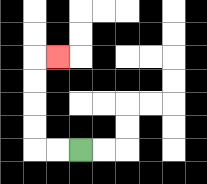{'start': '[3, 6]', 'end': '[2, 2]', 'path_directions': 'L,L,U,U,U,U,R', 'path_coordinates': '[[3, 6], [2, 6], [1, 6], [1, 5], [1, 4], [1, 3], [1, 2], [2, 2]]'}